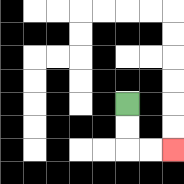{'start': '[5, 4]', 'end': '[7, 6]', 'path_directions': 'D,D,R,R', 'path_coordinates': '[[5, 4], [5, 5], [5, 6], [6, 6], [7, 6]]'}